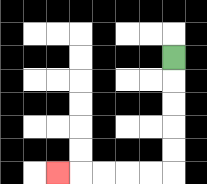{'start': '[7, 2]', 'end': '[2, 7]', 'path_directions': 'D,D,D,D,D,L,L,L,L,L', 'path_coordinates': '[[7, 2], [7, 3], [7, 4], [7, 5], [7, 6], [7, 7], [6, 7], [5, 7], [4, 7], [3, 7], [2, 7]]'}